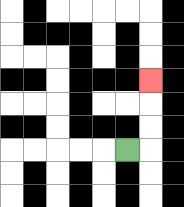{'start': '[5, 6]', 'end': '[6, 3]', 'path_directions': 'R,U,U,U', 'path_coordinates': '[[5, 6], [6, 6], [6, 5], [6, 4], [6, 3]]'}